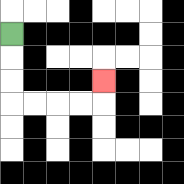{'start': '[0, 1]', 'end': '[4, 3]', 'path_directions': 'D,D,D,R,R,R,R,U', 'path_coordinates': '[[0, 1], [0, 2], [0, 3], [0, 4], [1, 4], [2, 4], [3, 4], [4, 4], [4, 3]]'}